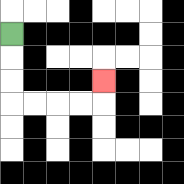{'start': '[0, 1]', 'end': '[4, 3]', 'path_directions': 'D,D,D,R,R,R,R,U', 'path_coordinates': '[[0, 1], [0, 2], [0, 3], [0, 4], [1, 4], [2, 4], [3, 4], [4, 4], [4, 3]]'}